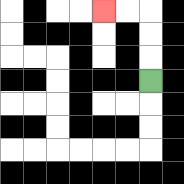{'start': '[6, 3]', 'end': '[4, 0]', 'path_directions': 'U,U,U,L,L', 'path_coordinates': '[[6, 3], [6, 2], [6, 1], [6, 0], [5, 0], [4, 0]]'}